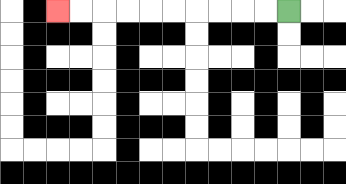{'start': '[12, 0]', 'end': '[2, 0]', 'path_directions': 'L,L,L,L,L,L,L,L,L,L', 'path_coordinates': '[[12, 0], [11, 0], [10, 0], [9, 0], [8, 0], [7, 0], [6, 0], [5, 0], [4, 0], [3, 0], [2, 0]]'}